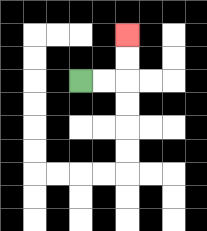{'start': '[3, 3]', 'end': '[5, 1]', 'path_directions': 'R,R,U,U', 'path_coordinates': '[[3, 3], [4, 3], [5, 3], [5, 2], [5, 1]]'}